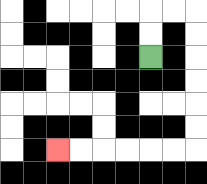{'start': '[6, 2]', 'end': '[2, 6]', 'path_directions': 'U,U,R,R,D,D,D,D,D,D,L,L,L,L,L,L', 'path_coordinates': '[[6, 2], [6, 1], [6, 0], [7, 0], [8, 0], [8, 1], [8, 2], [8, 3], [8, 4], [8, 5], [8, 6], [7, 6], [6, 6], [5, 6], [4, 6], [3, 6], [2, 6]]'}